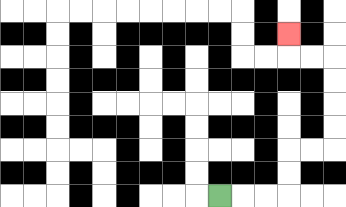{'start': '[9, 8]', 'end': '[12, 1]', 'path_directions': 'R,R,R,U,U,R,R,U,U,U,U,L,L,U', 'path_coordinates': '[[9, 8], [10, 8], [11, 8], [12, 8], [12, 7], [12, 6], [13, 6], [14, 6], [14, 5], [14, 4], [14, 3], [14, 2], [13, 2], [12, 2], [12, 1]]'}